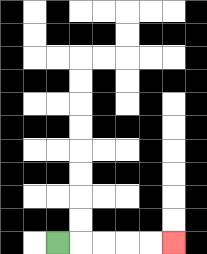{'start': '[2, 10]', 'end': '[7, 10]', 'path_directions': 'R,R,R,R,R', 'path_coordinates': '[[2, 10], [3, 10], [4, 10], [5, 10], [6, 10], [7, 10]]'}